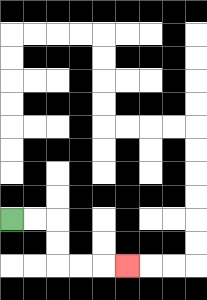{'start': '[0, 9]', 'end': '[5, 11]', 'path_directions': 'R,R,D,D,R,R,R', 'path_coordinates': '[[0, 9], [1, 9], [2, 9], [2, 10], [2, 11], [3, 11], [4, 11], [5, 11]]'}